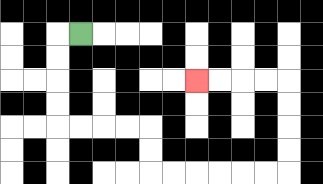{'start': '[3, 1]', 'end': '[8, 3]', 'path_directions': 'L,D,D,D,D,R,R,R,R,D,D,R,R,R,R,R,R,U,U,U,U,L,L,L,L', 'path_coordinates': '[[3, 1], [2, 1], [2, 2], [2, 3], [2, 4], [2, 5], [3, 5], [4, 5], [5, 5], [6, 5], [6, 6], [6, 7], [7, 7], [8, 7], [9, 7], [10, 7], [11, 7], [12, 7], [12, 6], [12, 5], [12, 4], [12, 3], [11, 3], [10, 3], [9, 3], [8, 3]]'}